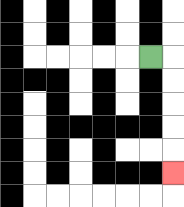{'start': '[6, 2]', 'end': '[7, 7]', 'path_directions': 'R,D,D,D,D,D', 'path_coordinates': '[[6, 2], [7, 2], [7, 3], [7, 4], [7, 5], [7, 6], [7, 7]]'}